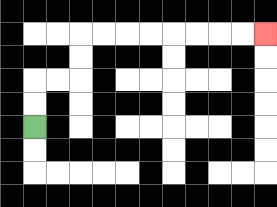{'start': '[1, 5]', 'end': '[11, 1]', 'path_directions': 'U,U,R,R,U,U,R,R,R,R,R,R,R,R', 'path_coordinates': '[[1, 5], [1, 4], [1, 3], [2, 3], [3, 3], [3, 2], [3, 1], [4, 1], [5, 1], [6, 1], [7, 1], [8, 1], [9, 1], [10, 1], [11, 1]]'}